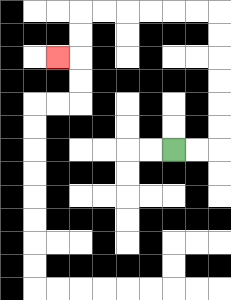{'start': '[7, 6]', 'end': '[2, 2]', 'path_directions': 'R,R,U,U,U,U,U,U,L,L,L,L,L,L,D,D,L', 'path_coordinates': '[[7, 6], [8, 6], [9, 6], [9, 5], [9, 4], [9, 3], [9, 2], [9, 1], [9, 0], [8, 0], [7, 0], [6, 0], [5, 0], [4, 0], [3, 0], [3, 1], [3, 2], [2, 2]]'}